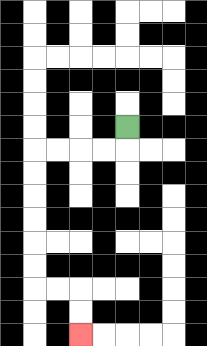{'start': '[5, 5]', 'end': '[3, 14]', 'path_directions': 'D,L,L,L,L,D,D,D,D,D,D,R,R,D,D', 'path_coordinates': '[[5, 5], [5, 6], [4, 6], [3, 6], [2, 6], [1, 6], [1, 7], [1, 8], [1, 9], [1, 10], [1, 11], [1, 12], [2, 12], [3, 12], [3, 13], [3, 14]]'}